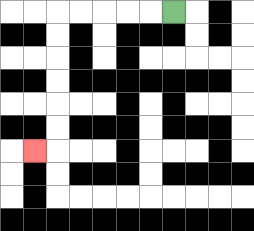{'start': '[7, 0]', 'end': '[1, 6]', 'path_directions': 'L,L,L,L,L,D,D,D,D,D,D,L', 'path_coordinates': '[[7, 0], [6, 0], [5, 0], [4, 0], [3, 0], [2, 0], [2, 1], [2, 2], [2, 3], [2, 4], [2, 5], [2, 6], [1, 6]]'}